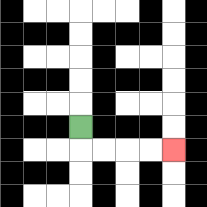{'start': '[3, 5]', 'end': '[7, 6]', 'path_directions': 'D,R,R,R,R', 'path_coordinates': '[[3, 5], [3, 6], [4, 6], [5, 6], [6, 6], [7, 6]]'}